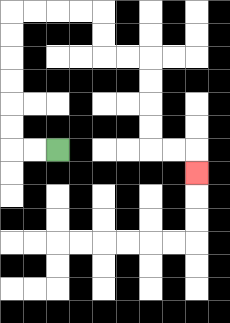{'start': '[2, 6]', 'end': '[8, 7]', 'path_directions': 'L,L,U,U,U,U,U,U,R,R,R,R,D,D,R,R,D,D,D,D,R,R,D', 'path_coordinates': '[[2, 6], [1, 6], [0, 6], [0, 5], [0, 4], [0, 3], [0, 2], [0, 1], [0, 0], [1, 0], [2, 0], [3, 0], [4, 0], [4, 1], [4, 2], [5, 2], [6, 2], [6, 3], [6, 4], [6, 5], [6, 6], [7, 6], [8, 6], [8, 7]]'}